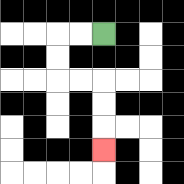{'start': '[4, 1]', 'end': '[4, 6]', 'path_directions': 'L,L,D,D,R,R,D,D,D', 'path_coordinates': '[[4, 1], [3, 1], [2, 1], [2, 2], [2, 3], [3, 3], [4, 3], [4, 4], [4, 5], [4, 6]]'}